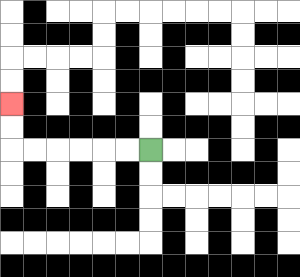{'start': '[6, 6]', 'end': '[0, 4]', 'path_directions': 'L,L,L,L,L,L,U,U', 'path_coordinates': '[[6, 6], [5, 6], [4, 6], [3, 6], [2, 6], [1, 6], [0, 6], [0, 5], [0, 4]]'}